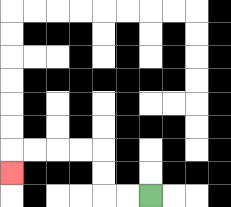{'start': '[6, 8]', 'end': '[0, 7]', 'path_directions': 'L,L,U,U,L,L,L,L,D', 'path_coordinates': '[[6, 8], [5, 8], [4, 8], [4, 7], [4, 6], [3, 6], [2, 6], [1, 6], [0, 6], [0, 7]]'}